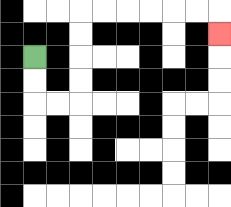{'start': '[1, 2]', 'end': '[9, 1]', 'path_directions': 'D,D,R,R,U,U,U,U,R,R,R,R,R,R,D', 'path_coordinates': '[[1, 2], [1, 3], [1, 4], [2, 4], [3, 4], [3, 3], [3, 2], [3, 1], [3, 0], [4, 0], [5, 0], [6, 0], [7, 0], [8, 0], [9, 0], [9, 1]]'}